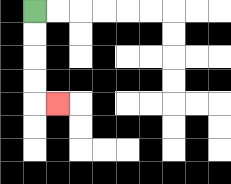{'start': '[1, 0]', 'end': '[2, 4]', 'path_directions': 'D,D,D,D,R', 'path_coordinates': '[[1, 0], [1, 1], [1, 2], [1, 3], [1, 4], [2, 4]]'}